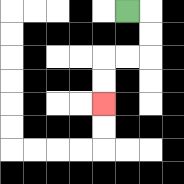{'start': '[5, 0]', 'end': '[4, 4]', 'path_directions': 'R,D,D,L,L,D,D', 'path_coordinates': '[[5, 0], [6, 0], [6, 1], [6, 2], [5, 2], [4, 2], [4, 3], [4, 4]]'}